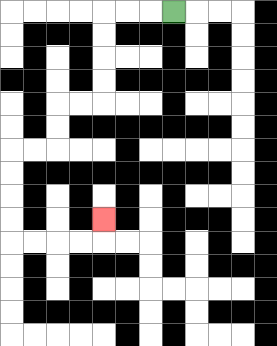{'start': '[7, 0]', 'end': '[4, 9]', 'path_directions': 'L,L,L,D,D,D,D,L,L,D,D,L,L,D,D,D,D,R,R,R,R,U', 'path_coordinates': '[[7, 0], [6, 0], [5, 0], [4, 0], [4, 1], [4, 2], [4, 3], [4, 4], [3, 4], [2, 4], [2, 5], [2, 6], [1, 6], [0, 6], [0, 7], [0, 8], [0, 9], [0, 10], [1, 10], [2, 10], [3, 10], [4, 10], [4, 9]]'}